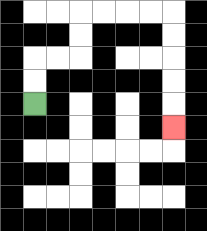{'start': '[1, 4]', 'end': '[7, 5]', 'path_directions': 'U,U,R,R,U,U,R,R,R,R,D,D,D,D,D', 'path_coordinates': '[[1, 4], [1, 3], [1, 2], [2, 2], [3, 2], [3, 1], [3, 0], [4, 0], [5, 0], [6, 0], [7, 0], [7, 1], [7, 2], [7, 3], [7, 4], [7, 5]]'}